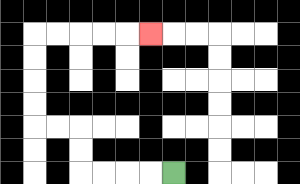{'start': '[7, 7]', 'end': '[6, 1]', 'path_directions': 'L,L,L,L,U,U,L,L,U,U,U,U,R,R,R,R,R', 'path_coordinates': '[[7, 7], [6, 7], [5, 7], [4, 7], [3, 7], [3, 6], [3, 5], [2, 5], [1, 5], [1, 4], [1, 3], [1, 2], [1, 1], [2, 1], [3, 1], [4, 1], [5, 1], [6, 1]]'}